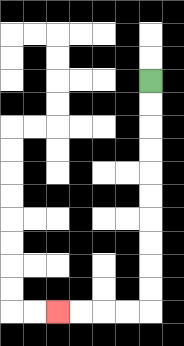{'start': '[6, 3]', 'end': '[2, 13]', 'path_directions': 'D,D,D,D,D,D,D,D,D,D,L,L,L,L', 'path_coordinates': '[[6, 3], [6, 4], [6, 5], [6, 6], [6, 7], [6, 8], [6, 9], [6, 10], [6, 11], [6, 12], [6, 13], [5, 13], [4, 13], [3, 13], [2, 13]]'}